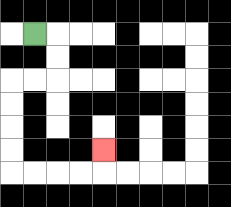{'start': '[1, 1]', 'end': '[4, 6]', 'path_directions': 'R,D,D,L,L,D,D,D,D,R,R,R,R,U', 'path_coordinates': '[[1, 1], [2, 1], [2, 2], [2, 3], [1, 3], [0, 3], [0, 4], [0, 5], [0, 6], [0, 7], [1, 7], [2, 7], [3, 7], [4, 7], [4, 6]]'}